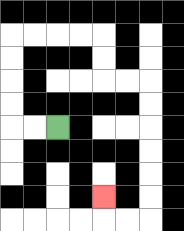{'start': '[2, 5]', 'end': '[4, 8]', 'path_directions': 'L,L,U,U,U,U,R,R,R,R,D,D,R,R,D,D,D,D,D,D,L,L,U', 'path_coordinates': '[[2, 5], [1, 5], [0, 5], [0, 4], [0, 3], [0, 2], [0, 1], [1, 1], [2, 1], [3, 1], [4, 1], [4, 2], [4, 3], [5, 3], [6, 3], [6, 4], [6, 5], [6, 6], [6, 7], [6, 8], [6, 9], [5, 9], [4, 9], [4, 8]]'}